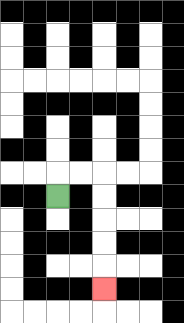{'start': '[2, 8]', 'end': '[4, 12]', 'path_directions': 'U,R,R,D,D,D,D,D', 'path_coordinates': '[[2, 8], [2, 7], [3, 7], [4, 7], [4, 8], [4, 9], [4, 10], [4, 11], [4, 12]]'}